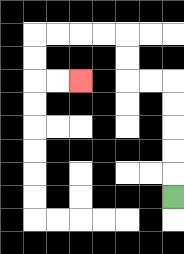{'start': '[7, 8]', 'end': '[3, 3]', 'path_directions': 'U,U,U,U,U,L,L,U,U,L,L,L,L,D,D,R,R', 'path_coordinates': '[[7, 8], [7, 7], [7, 6], [7, 5], [7, 4], [7, 3], [6, 3], [5, 3], [5, 2], [5, 1], [4, 1], [3, 1], [2, 1], [1, 1], [1, 2], [1, 3], [2, 3], [3, 3]]'}